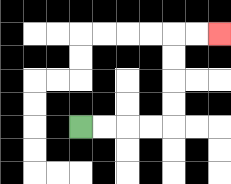{'start': '[3, 5]', 'end': '[9, 1]', 'path_directions': 'R,R,R,R,U,U,U,U,R,R', 'path_coordinates': '[[3, 5], [4, 5], [5, 5], [6, 5], [7, 5], [7, 4], [7, 3], [7, 2], [7, 1], [8, 1], [9, 1]]'}